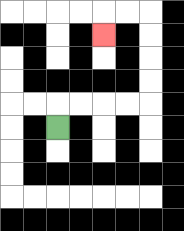{'start': '[2, 5]', 'end': '[4, 1]', 'path_directions': 'U,R,R,R,R,U,U,U,U,L,L,D', 'path_coordinates': '[[2, 5], [2, 4], [3, 4], [4, 4], [5, 4], [6, 4], [6, 3], [6, 2], [6, 1], [6, 0], [5, 0], [4, 0], [4, 1]]'}